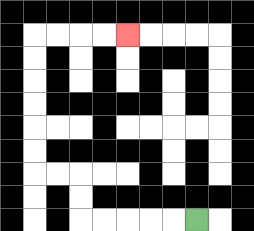{'start': '[8, 9]', 'end': '[5, 1]', 'path_directions': 'L,L,L,L,L,U,U,L,L,U,U,U,U,U,U,R,R,R,R', 'path_coordinates': '[[8, 9], [7, 9], [6, 9], [5, 9], [4, 9], [3, 9], [3, 8], [3, 7], [2, 7], [1, 7], [1, 6], [1, 5], [1, 4], [1, 3], [1, 2], [1, 1], [2, 1], [3, 1], [4, 1], [5, 1]]'}